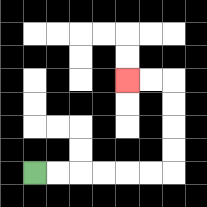{'start': '[1, 7]', 'end': '[5, 3]', 'path_directions': 'R,R,R,R,R,R,U,U,U,U,L,L', 'path_coordinates': '[[1, 7], [2, 7], [3, 7], [4, 7], [5, 7], [6, 7], [7, 7], [7, 6], [7, 5], [7, 4], [7, 3], [6, 3], [5, 3]]'}